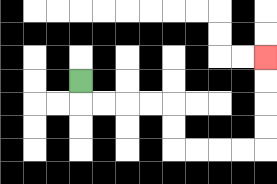{'start': '[3, 3]', 'end': '[11, 2]', 'path_directions': 'D,R,R,R,R,D,D,R,R,R,R,U,U,U,U', 'path_coordinates': '[[3, 3], [3, 4], [4, 4], [5, 4], [6, 4], [7, 4], [7, 5], [7, 6], [8, 6], [9, 6], [10, 6], [11, 6], [11, 5], [11, 4], [11, 3], [11, 2]]'}